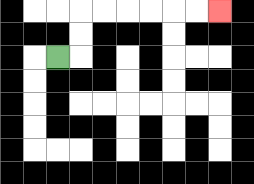{'start': '[2, 2]', 'end': '[9, 0]', 'path_directions': 'R,U,U,R,R,R,R,R,R', 'path_coordinates': '[[2, 2], [3, 2], [3, 1], [3, 0], [4, 0], [5, 0], [6, 0], [7, 0], [8, 0], [9, 0]]'}